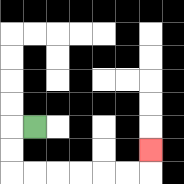{'start': '[1, 5]', 'end': '[6, 6]', 'path_directions': 'L,D,D,R,R,R,R,R,R,U', 'path_coordinates': '[[1, 5], [0, 5], [0, 6], [0, 7], [1, 7], [2, 7], [3, 7], [4, 7], [5, 7], [6, 7], [6, 6]]'}